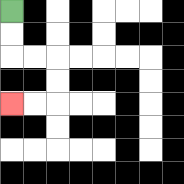{'start': '[0, 0]', 'end': '[0, 4]', 'path_directions': 'D,D,R,R,D,D,L,L', 'path_coordinates': '[[0, 0], [0, 1], [0, 2], [1, 2], [2, 2], [2, 3], [2, 4], [1, 4], [0, 4]]'}